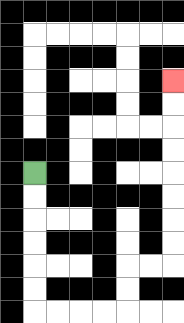{'start': '[1, 7]', 'end': '[7, 3]', 'path_directions': 'D,D,D,D,D,D,R,R,R,R,U,U,R,R,U,U,U,U,U,U,U,U', 'path_coordinates': '[[1, 7], [1, 8], [1, 9], [1, 10], [1, 11], [1, 12], [1, 13], [2, 13], [3, 13], [4, 13], [5, 13], [5, 12], [5, 11], [6, 11], [7, 11], [7, 10], [7, 9], [7, 8], [7, 7], [7, 6], [7, 5], [7, 4], [7, 3]]'}